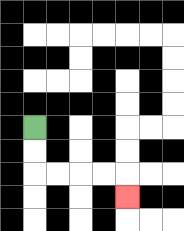{'start': '[1, 5]', 'end': '[5, 8]', 'path_directions': 'D,D,R,R,R,R,D', 'path_coordinates': '[[1, 5], [1, 6], [1, 7], [2, 7], [3, 7], [4, 7], [5, 7], [5, 8]]'}